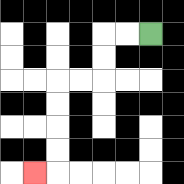{'start': '[6, 1]', 'end': '[1, 7]', 'path_directions': 'L,L,D,D,L,L,D,D,D,D,L', 'path_coordinates': '[[6, 1], [5, 1], [4, 1], [4, 2], [4, 3], [3, 3], [2, 3], [2, 4], [2, 5], [2, 6], [2, 7], [1, 7]]'}